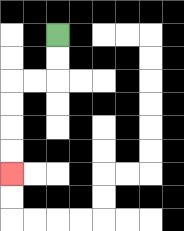{'start': '[2, 1]', 'end': '[0, 7]', 'path_directions': 'D,D,L,L,D,D,D,D', 'path_coordinates': '[[2, 1], [2, 2], [2, 3], [1, 3], [0, 3], [0, 4], [0, 5], [0, 6], [0, 7]]'}